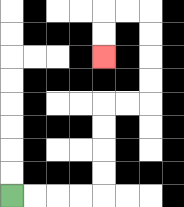{'start': '[0, 8]', 'end': '[4, 2]', 'path_directions': 'R,R,R,R,U,U,U,U,R,R,U,U,U,U,L,L,D,D', 'path_coordinates': '[[0, 8], [1, 8], [2, 8], [3, 8], [4, 8], [4, 7], [4, 6], [4, 5], [4, 4], [5, 4], [6, 4], [6, 3], [6, 2], [6, 1], [6, 0], [5, 0], [4, 0], [4, 1], [4, 2]]'}